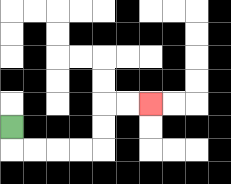{'start': '[0, 5]', 'end': '[6, 4]', 'path_directions': 'D,R,R,R,R,U,U,R,R', 'path_coordinates': '[[0, 5], [0, 6], [1, 6], [2, 6], [3, 6], [4, 6], [4, 5], [4, 4], [5, 4], [6, 4]]'}